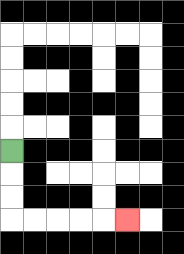{'start': '[0, 6]', 'end': '[5, 9]', 'path_directions': 'D,D,D,R,R,R,R,R', 'path_coordinates': '[[0, 6], [0, 7], [0, 8], [0, 9], [1, 9], [2, 9], [3, 9], [4, 9], [5, 9]]'}